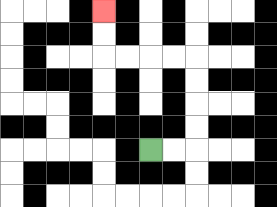{'start': '[6, 6]', 'end': '[4, 0]', 'path_directions': 'R,R,U,U,U,U,L,L,L,L,U,U', 'path_coordinates': '[[6, 6], [7, 6], [8, 6], [8, 5], [8, 4], [8, 3], [8, 2], [7, 2], [6, 2], [5, 2], [4, 2], [4, 1], [4, 0]]'}